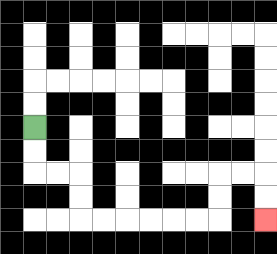{'start': '[1, 5]', 'end': '[11, 9]', 'path_directions': 'D,D,R,R,D,D,R,R,R,R,R,R,U,U,R,R,D,D', 'path_coordinates': '[[1, 5], [1, 6], [1, 7], [2, 7], [3, 7], [3, 8], [3, 9], [4, 9], [5, 9], [6, 9], [7, 9], [8, 9], [9, 9], [9, 8], [9, 7], [10, 7], [11, 7], [11, 8], [11, 9]]'}